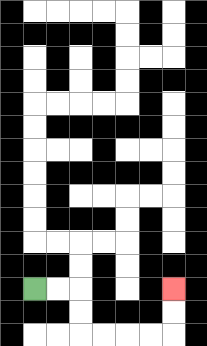{'start': '[1, 12]', 'end': '[7, 12]', 'path_directions': 'R,R,D,D,R,R,R,R,U,U', 'path_coordinates': '[[1, 12], [2, 12], [3, 12], [3, 13], [3, 14], [4, 14], [5, 14], [6, 14], [7, 14], [7, 13], [7, 12]]'}